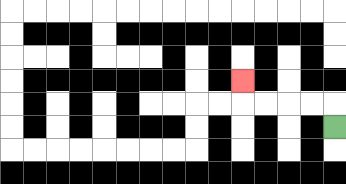{'start': '[14, 5]', 'end': '[10, 3]', 'path_directions': 'U,L,L,L,L,U', 'path_coordinates': '[[14, 5], [14, 4], [13, 4], [12, 4], [11, 4], [10, 4], [10, 3]]'}